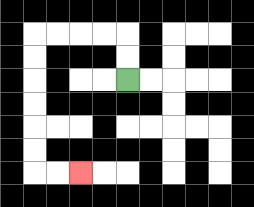{'start': '[5, 3]', 'end': '[3, 7]', 'path_directions': 'U,U,L,L,L,L,D,D,D,D,D,D,R,R', 'path_coordinates': '[[5, 3], [5, 2], [5, 1], [4, 1], [3, 1], [2, 1], [1, 1], [1, 2], [1, 3], [1, 4], [1, 5], [1, 6], [1, 7], [2, 7], [3, 7]]'}